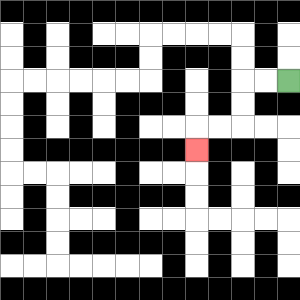{'start': '[12, 3]', 'end': '[8, 6]', 'path_directions': 'L,L,D,D,L,L,D', 'path_coordinates': '[[12, 3], [11, 3], [10, 3], [10, 4], [10, 5], [9, 5], [8, 5], [8, 6]]'}